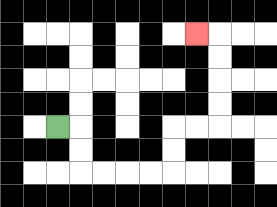{'start': '[2, 5]', 'end': '[8, 1]', 'path_directions': 'R,D,D,R,R,R,R,U,U,R,R,U,U,U,U,L', 'path_coordinates': '[[2, 5], [3, 5], [3, 6], [3, 7], [4, 7], [5, 7], [6, 7], [7, 7], [7, 6], [7, 5], [8, 5], [9, 5], [9, 4], [9, 3], [9, 2], [9, 1], [8, 1]]'}